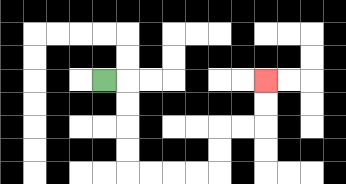{'start': '[4, 3]', 'end': '[11, 3]', 'path_directions': 'R,D,D,D,D,R,R,R,R,U,U,R,R,U,U', 'path_coordinates': '[[4, 3], [5, 3], [5, 4], [5, 5], [5, 6], [5, 7], [6, 7], [7, 7], [8, 7], [9, 7], [9, 6], [9, 5], [10, 5], [11, 5], [11, 4], [11, 3]]'}